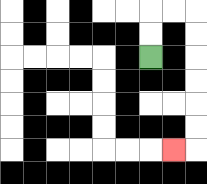{'start': '[6, 2]', 'end': '[7, 6]', 'path_directions': 'U,U,R,R,D,D,D,D,D,D,L', 'path_coordinates': '[[6, 2], [6, 1], [6, 0], [7, 0], [8, 0], [8, 1], [8, 2], [8, 3], [8, 4], [8, 5], [8, 6], [7, 6]]'}